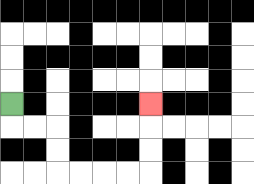{'start': '[0, 4]', 'end': '[6, 4]', 'path_directions': 'D,R,R,D,D,R,R,R,R,U,U,U', 'path_coordinates': '[[0, 4], [0, 5], [1, 5], [2, 5], [2, 6], [2, 7], [3, 7], [4, 7], [5, 7], [6, 7], [6, 6], [6, 5], [6, 4]]'}